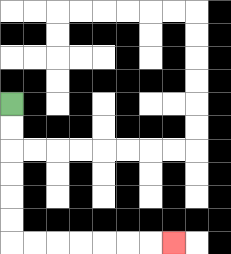{'start': '[0, 4]', 'end': '[7, 10]', 'path_directions': 'D,D,D,D,D,D,R,R,R,R,R,R,R', 'path_coordinates': '[[0, 4], [0, 5], [0, 6], [0, 7], [0, 8], [0, 9], [0, 10], [1, 10], [2, 10], [3, 10], [4, 10], [5, 10], [6, 10], [7, 10]]'}